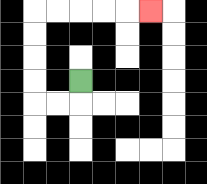{'start': '[3, 3]', 'end': '[6, 0]', 'path_directions': 'D,L,L,U,U,U,U,R,R,R,R,R', 'path_coordinates': '[[3, 3], [3, 4], [2, 4], [1, 4], [1, 3], [1, 2], [1, 1], [1, 0], [2, 0], [3, 0], [4, 0], [5, 0], [6, 0]]'}